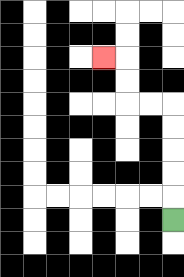{'start': '[7, 9]', 'end': '[4, 2]', 'path_directions': 'U,U,U,U,U,L,L,U,U,L', 'path_coordinates': '[[7, 9], [7, 8], [7, 7], [7, 6], [7, 5], [7, 4], [6, 4], [5, 4], [5, 3], [5, 2], [4, 2]]'}